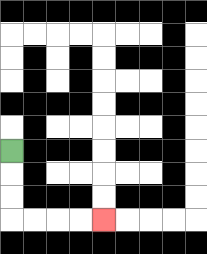{'start': '[0, 6]', 'end': '[4, 9]', 'path_directions': 'D,D,D,R,R,R,R', 'path_coordinates': '[[0, 6], [0, 7], [0, 8], [0, 9], [1, 9], [2, 9], [3, 9], [4, 9]]'}